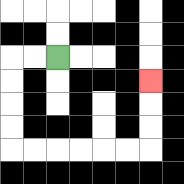{'start': '[2, 2]', 'end': '[6, 3]', 'path_directions': 'L,L,D,D,D,D,R,R,R,R,R,R,U,U,U', 'path_coordinates': '[[2, 2], [1, 2], [0, 2], [0, 3], [0, 4], [0, 5], [0, 6], [1, 6], [2, 6], [3, 6], [4, 6], [5, 6], [6, 6], [6, 5], [6, 4], [6, 3]]'}